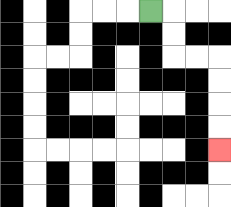{'start': '[6, 0]', 'end': '[9, 6]', 'path_directions': 'R,D,D,R,R,D,D,D,D', 'path_coordinates': '[[6, 0], [7, 0], [7, 1], [7, 2], [8, 2], [9, 2], [9, 3], [9, 4], [9, 5], [9, 6]]'}